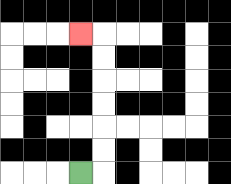{'start': '[3, 7]', 'end': '[3, 1]', 'path_directions': 'R,U,U,U,U,U,U,L', 'path_coordinates': '[[3, 7], [4, 7], [4, 6], [4, 5], [4, 4], [4, 3], [4, 2], [4, 1], [3, 1]]'}